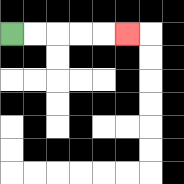{'start': '[0, 1]', 'end': '[5, 1]', 'path_directions': 'R,R,R,R,R', 'path_coordinates': '[[0, 1], [1, 1], [2, 1], [3, 1], [4, 1], [5, 1]]'}